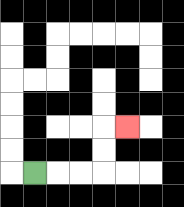{'start': '[1, 7]', 'end': '[5, 5]', 'path_directions': 'R,R,R,U,U,R', 'path_coordinates': '[[1, 7], [2, 7], [3, 7], [4, 7], [4, 6], [4, 5], [5, 5]]'}